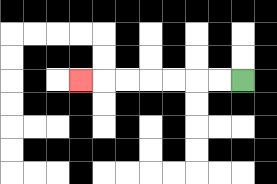{'start': '[10, 3]', 'end': '[3, 3]', 'path_directions': 'L,L,L,L,L,L,L', 'path_coordinates': '[[10, 3], [9, 3], [8, 3], [7, 3], [6, 3], [5, 3], [4, 3], [3, 3]]'}